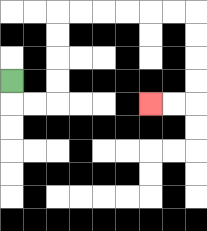{'start': '[0, 3]', 'end': '[6, 4]', 'path_directions': 'D,R,R,U,U,U,U,R,R,R,R,R,R,D,D,D,D,L,L', 'path_coordinates': '[[0, 3], [0, 4], [1, 4], [2, 4], [2, 3], [2, 2], [2, 1], [2, 0], [3, 0], [4, 0], [5, 0], [6, 0], [7, 0], [8, 0], [8, 1], [8, 2], [8, 3], [8, 4], [7, 4], [6, 4]]'}